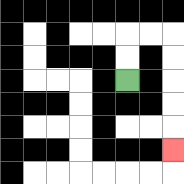{'start': '[5, 3]', 'end': '[7, 6]', 'path_directions': 'U,U,R,R,D,D,D,D,D', 'path_coordinates': '[[5, 3], [5, 2], [5, 1], [6, 1], [7, 1], [7, 2], [7, 3], [7, 4], [7, 5], [7, 6]]'}